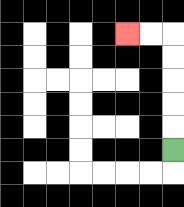{'start': '[7, 6]', 'end': '[5, 1]', 'path_directions': 'U,U,U,U,U,L,L', 'path_coordinates': '[[7, 6], [7, 5], [7, 4], [7, 3], [7, 2], [7, 1], [6, 1], [5, 1]]'}